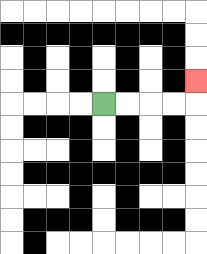{'start': '[4, 4]', 'end': '[8, 3]', 'path_directions': 'R,R,R,R,U', 'path_coordinates': '[[4, 4], [5, 4], [6, 4], [7, 4], [8, 4], [8, 3]]'}